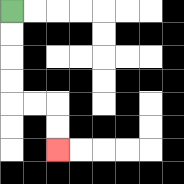{'start': '[0, 0]', 'end': '[2, 6]', 'path_directions': 'D,D,D,D,R,R,D,D', 'path_coordinates': '[[0, 0], [0, 1], [0, 2], [0, 3], [0, 4], [1, 4], [2, 4], [2, 5], [2, 6]]'}